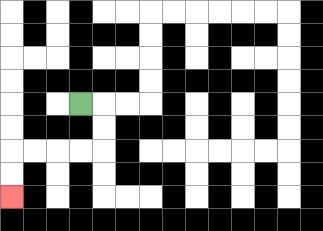{'start': '[3, 4]', 'end': '[0, 8]', 'path_directions': 'R,D,D,L,L,L,L,D,D', 'path_coordinates': '[[3, 4], [4, 4], [4, 5], [4, 6], [3, 6], [2, 6], [1, 6], [0, 6], [0, 7], [0, 8]]'}